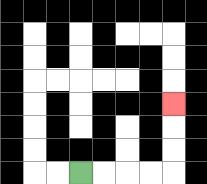{'start': '[3, 7]', 'end': '[7, 4]', 'path_directions': 'R,R,R,R,U,U,U', 'path_coordinates': '[[3, 7], [4, 7], [5, 7], [6, 7], [7, 7], [7, 6], [7, 5], [7, 4]]'}